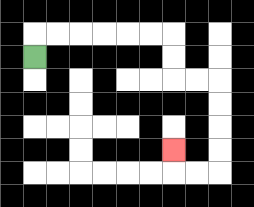{'start': '[1, 2]', 'end': '[7, 6]', 'path_directions': 'U,R,R,R,R,R,R,D,D,R,R,D,D,D,D,L,L,U', 'path_coordinates': '[[1, 2], [1, 1], [2, 1], [3, 1], [4, 1], [5, 1], [6, 1], [7, 1], [7, 2], [7, 3], [8, 3], [9, 3], [9, 4], [9, 5], [9, 6], [9, 7], [8, 7], [7, 7], [7, 6]]'}